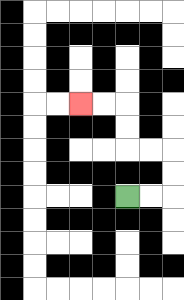{'start': '[5, 8]', 'end': '[3, 4]', 'path_directions': 'R,R,U,U,L,L,U,U,L,L', 'path_coordinates': '[[5, 8], [6, 8], [7, 8], [7, 7], [7, 6], [6, 6], [5, 6], [5, 5], [5, 4], [4, 4], [3, 4]]'}